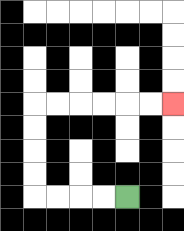{'start': '[5, 8]', 'end': '[7, 4]', 'path_directions': 'L,L,L,L,U,U,U,U,R,R,R,R,R,R', 'path_coordinates': '[[5, 8], [4, 8], [3, 8], [2, 8], [1, 8], [1, 7], [1, 6], [1, 5], [1, 4], [2, 4], [3, 4], [4, 4], [5, 4], [6, 4], [7, 4]]'}